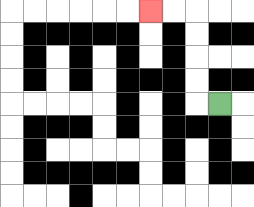{'start': '[9, 4]', 'end': '[6, 0]', 'path_directions': 'L,U,U,U,U,L,L', 'path_coordinates': '[[9, 4], [8, 4], [8, 3], [8, 2], [8, 1], [8, 0], [7, 0], [6, 0]]'}